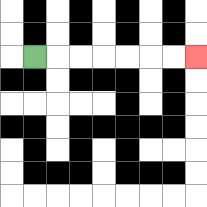{'start': '[1, 2]', 'end': '[8, 2]', 'path_directions': 'R,R,R,R,R,R,R', 'path_coordinates': '[[1, 2], [2, 2], [3, 2], [4, 2], [5, 2], [6, 2], [7, 2], [8, 2]]'}